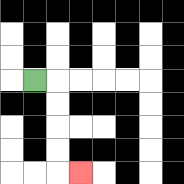{'start': '[1, 3]', 'end': '[3, 7]', 'path_directions': 'R,D,D,D,D,R', 'path_coordinates': '[[1, 3], [2, 3], [2, 4], [2, 5], [2, 6], [2, 7], [3, 7]]'}